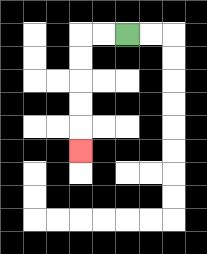{'start': '[5, 1]', 'end': '[3, 6]', 'path_directions': 'L,L,D,D,D,D,D', 'path_coordinates': '[[5, 1], [4, 1], [3, 1], [3, 2], [3, 3], [3, 4], [3, 5], [3, 6]]'}